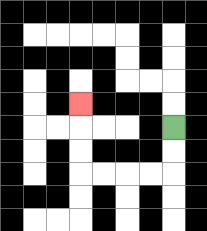{'start': '[7, 5]', 'end': '[3, 4]', 'path_directions': 'D,D,L,L,L,L,U,U,U', 'path_coordinates': '[[7, 5], [7, 6], [7, 7], [6, 7], [5, 7], [4, 7], [3, 7], [3, 6], [3, 5], [3, 4]]'}